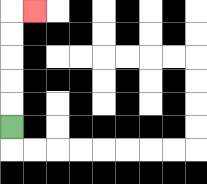{'start': '[0, 5]', 'end': '[1, 0]', 'path_directions': 'U,U,U,U,U,R', 'path_coordinates': '[[0, 5], [0, 4], [0, 3], [0, 2], [0, 1], [0, 0], [1, 0]]'}